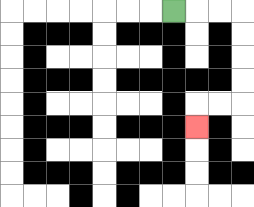{'start': '[7, 0]', 'end': '[8, 5]', 'path_directions': 'R,R,R,D,D,D,D,L,L,D', 'path_coordinates': '[[7, 0], [8, 0], [9, 0], [10, 0], [10, 1], [10, 2], [10, 3], [10, 4], [9, 4], [8, 4], [8, 5]]'}